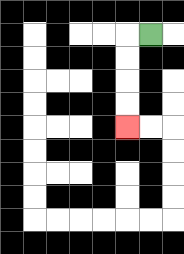{'start': '[6, 1]', 'end': '[5, 5]', 'path_directions': 'L,D,D,D,D', 'path_coordinates': '[[6, 1], [5, 1], [5, 2], [5, 3], [5, 4], [5, 5]]'}